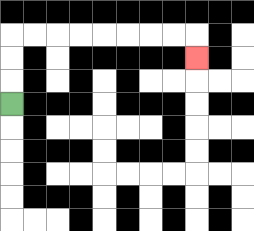{'start': '[0, 4]', 'end': '[8, 2]', 'path_directions': 'U,U,U,R,R,R,R,R,R,R,R,D', 'path_coordinates': '[[0, 4], [0, 3], [0, 2], [0, 1], [1, 1], [2, 1], [3, 1], [4, 1], [5, 1], [6, 1], [7, 1], [8, 1], [8, 2]]'}